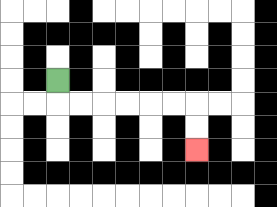{'start': '[2, 3]', 'end': '[8, 6]', 'path_directions': 'D,R,R,R,R,R,R,D,D', 'path_coordinates': '[[2, 3], [2, 4], [3, 4], [4, 4], [5, 4], [6, 4], [7, 4], [8, 4], [8, 5], [8, 6]]'}